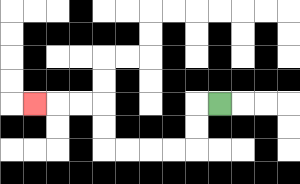{'start': '[9, 4]', 'end': '[1, 4]', 'path_directions': 'L,D,D,L,L,L,L,U,U,L,L,L', 'path_coordinates': '[[9, 4], [8, 4], [8, 5], [8, 6], [7, 6], [6, 6], [5, 6], [4, 6], [4, 5], [4, 4], [3, 4], [2, 4], [1, 4]]'}